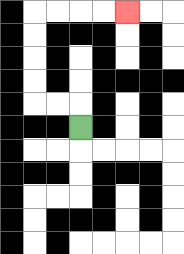{'start': '[3, 5]', 'end': '[5, 0]', 'path_directions': 'U,L,L,U,U,U,U,R,R,R,R', 'path_coordinates': '[[3, 5], [3, 4], [2, 4], [1, 4], [1, 3], [1, 2], [1, 1], [1, 0], [2, 0], [3, 0], [4, 0], [5, 0]]'}